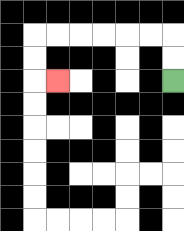{'start': '[7, 3]', 'end': '[2, 3]', 'path_directions': 'U,U,L,L,L,L,L,L,D,D,R', 'path_coordinates': '[[7, 3], [7, 2], [7, 1], [6, 1], [5, 1], [4, 1], [3, 1], [2, 1], [1, 1], [1, 2], [1, 3], [2, 3]]'}